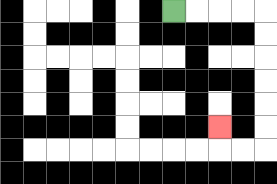{'start': '[7, 0]', 'end': '[9, 5]', 'path_directions': 'R,R,R,R,D,D,D,D,D,D,L,L,U', 'path_coordinates': '[[7, 0], [8, 0], [9, 0], [10, 0], [11, 0], [11, 1], [11, 2], [11, 3], [11, 4], [11, 5], [11, 6], [10, 6], [9, 6], [9, 5]]'}